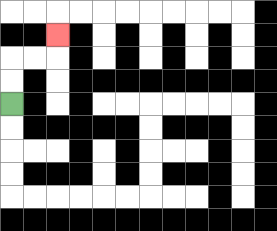{'start': '[0, 4]', 'end': '[2, 1]', 'path_directions': 'U,U,R,R,U', 'path_coordinates': '[[0, 4], [0, 3], [0, 2], [1, 2], [2, 2], [2, 1]]'}